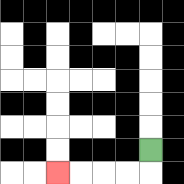{'start': '[6, 6]', 'end': '[2, 7]', 'path_directions': 'D,L,L,L,L', 'path_coordinates': '[[6, 6], [6, 7], [5, 7], [4, 7], [3, 7], [2, 7]]'}